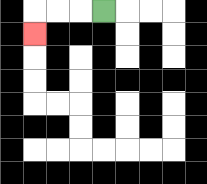{'start': '[4, 0]', 'end': '[1, 1]', 'path_directions': 'L,L,L,D', 'path_coordinates': '[[4, 0], [3, 0], [2, 0], [1, 0], [1, 1]]'}